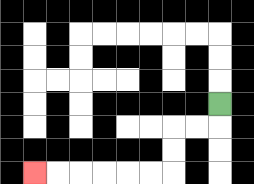{'start': '[9, 4]', 'end': '[1, 7]', 'path_directions': 'D,L,L,D,D,L,L,L,L,L,L', 'path_coordinates': '[[9, 4], [9, 5], [8, 5], [7, 5], [7, 6], [7, 7], [6, 7], [5, 7], [4, 7], [3, 7], [2, 7], [1, 7]]'}